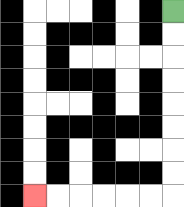{'start': '[7, 0]', 'end': '[1, 8]', 'path_directions': 'D,D,D,D,D,D,D,D,L,L,L,L,L,L', 'path_coordinates': '[[7, 0], [7, 1], [7, 2], [7, 3], [7, 4], [7, 5], [7, 6], [7, 7], [7, 8], [6, 8], [5, 8], [4, 8], [3, 8], [2, 8], [1, 8]]'}